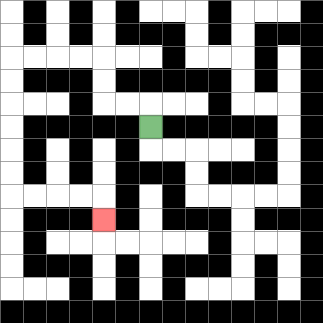{'start': '[6, 5]', 'end': '[4, 9]', 'path_directions': 'U,L,L,U,U,L,L,L,L,D,D,D,D,D,D,R,R,R,R,D', 'path_coordinates': '[[6, 5], [6, 4], [5, 4], [4, 4], [4, 3], [4, 2], [3, 2], [2, 2], [1, 2], [0, 2], [0, 3], [0, 4], [0, 5], [0, 6], [0, 7], [0, 8], [1, 8], [2, 8], [3, 8], [4, 8], [4, 9]]'}